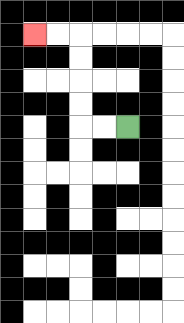{'start': '[5, 5]', 'end': '[1, 1]', 'path_directions': 'L,L,U,U,U,U,L,L', 'path_coordinates': '[[5, 5], [4, 5], [3, 5], [3, 4], [3, 3], [3, 2], [3, 1], [2, 1], [1, 1]]'}